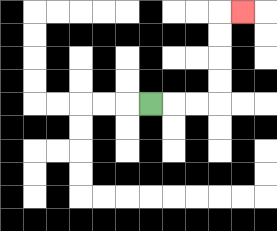{'start': '[6, 4]', 'end': '[10, 0]', 'path_directions': 'R,R,R,U,U,U,U,R', 'path_coordinates': '[[6, 4], [7, 4], [8, 4], [9, 4], [9, 3], [9, 2], [9, 1], [9, 0], [10, 0]]'}